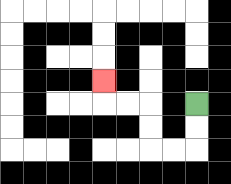{'start': '[8, 4]', 'end': '[4, 3]', 'path_directions': 'D,D,L,L,U,U,L,L,U', 'path_coordinates': '[[8, 4], [8, 5], [8, 6], [7, 6], [6, 6], [6, 5], [6, 4], [5, 4], [4, 4], [4, 3]]'}